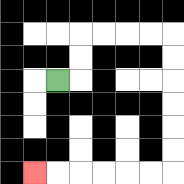{'start': '[2, 3]', 'end': '[1, 7]', 'path_directions': 'R,U,U,R,R,R,R,D,D,D,D,D,D,L,L,L,L,L,L', 'path_coordinates': '[[2, 3], [3, 3], [3, 2], [3, 1], [4, 1], [5, 1], [6, 1], [7, 1], [7, 2], [7, 3], [7, 4], [7, 5], [7, 6], [7, 7], [6, 7], [5, 7], [4, 7], [3, 7], [2, 7], [1, 7]]'}